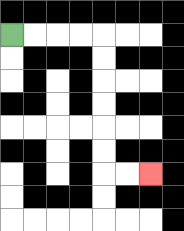{'start': '[0, 1]', 'end': '[6, 7]', 'path_directions': 'R,R,R,R,D,D,D,D,D,D,R,R', 'path_coordinates': '[[0, 1], [1, 1], [2, 1], [3, 1], [4, 1], [4, 2], [4, 3], [4, 4], [4, 5], [4, 6], [4, 7], [5, 7], [6, 7]]'}